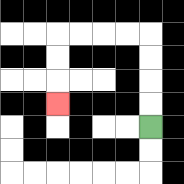{'start': '[6, 5]', 'end': '[2, 4]', 'path_directions': 'U,U,U,U,L,L,L,L,D,D,D', 'path_coordinates': '[[6, 5], [6, 4], [6, 3], [6, 2], [6, 1], [5, 1], [4, 1], [3, 1], [2, 1], [2, 2], [2, 3], [2, 4]]'}